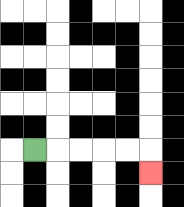{'start': '[1, 6]', 'end': '[6, 7]', 'path_directions': 'R,R,R,R,R,D', 'path_coordinates': '[[1, 6], [2, 6], [3, 6], [4, 6], [5, 6], [6, 6], [6, 7]]'}